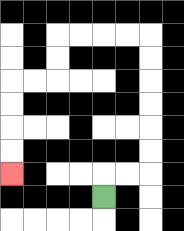{'start': '[4, 8]', 'end': '[0, 7]', 'path_directions': 'U,R,R,U,U,U,U,U,U,L,L,L,L,D,D,L,L,D,D,D,D', 'path_coordinates': '[[4, 8], [4, 7], [5, 7], [6, 7], [6, 6], [6, 5], [6, 4], [6, 3], [6, 2], [6, 1], [5, 1], [4, 1], [3, 1], [2, 1], [2, 2], [2, 3], [1, 3], [0, 3], [0, 4], [0, 5], [0, 6], [0, 7]]'}